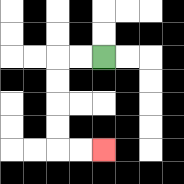{'start': '[4, 2]', 'end': '[4, 6]', 'path_directions': 'L,L,D,D,D,D,R,R', 'path_coordinates': '[[4, 2], [3, 2], [2, 2], [2, 3], [2, 4], [2, 5], [2, 6], [3, 6], [4, 6]]'}